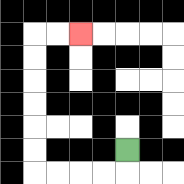{'start': '[5, 6]', 'end': '[3, 1]', 'path_directions': 'D,L,L,L,L,U,U,U,U,U,U,R,R', 'path_coordinates': '[[5, 6], [5, 7], [4, 7], [3, 7], [2, 7], [1, 7], [1, 6], [1, 5], [1, 4], [1, 3], [1, 2], [1, 1], [2, 1], [3, 1]]'}